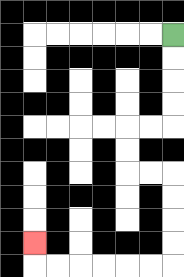{'start': '[7, 1]', 'end': '[1, 10]', 'path_directions': 'D,D,D,D,L,L,D,D,R,R,D,D,D,D,L,L,L,L,L,L,U', 'path_coordinates': '[[7, 1], [7, 2], [7, 3], [7, 4], [7, 5], [6, 5], [5, 5], [5, 6], [5, 7], [6, 7], [7, 7], [7, 8], [7, 9], [7, 10], [7, 11], [6, 11], [5, 11], [4, 11], [3, 11], [2, 11], [1, 11], [1, 10]]'}